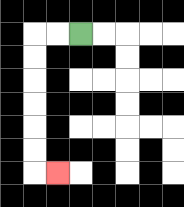{'start': '[3, 1]', 'end': '[2, 7]', 'path_directions': 'L,L,D,D,D,D,D,D,R', 'path_coordinates': '[[3, 1], [2, 1], [1, 1], [1, 2], [1, 3], [1, 4], [1, 5], [1, 6], [1, 7], [2, 7]]'}